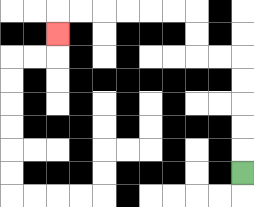{'start': '[10, 7]', 'end': '[2, 1]', 'path_directions': 'U,U,U,U,U,L,L,U,U,L,L,L,L,L,L,D', 'path_coordinates': '[[10, 7], [10, 6], [10, 5], [10, 4], [10, 3], [10, 2], [9, 2], [8, 2], [8, 1], [8, 0], [7, 0], [6, 0], [5, 0], [4, 0], [3, 0], [2, 0], [2, 1]]'}